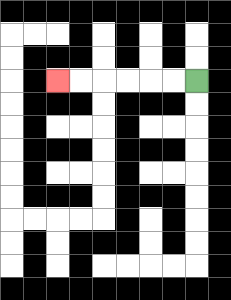{'start': '[8, 3]', 'end': '[2, 3]', 'path_directions': 'L,L,L,L,L,L', 'path_coordinates': '[[8, 3], [7, 3], [6, 3], [5, 3], [4, 3], [3, 3], [2, 3]]'}